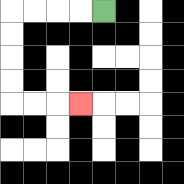{'start': '[4, 0]', 'end': '[3, 4]', 'path_directions': 'L,L,L,L,D,D,D,D,R,R,R', 'path_coordinates': '[[4, 0], [3, 0], [2, 0], [1, 0], [0, 0], [0, 1], [0, 2], [0, 3], [0, 4], [1, 4], [2, 4], [3, 4]]'}